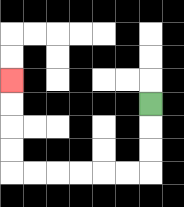{'start': '[6, 4]', 'end': '[0, 3]', 'path_directions': 'D,D,D,L,L,L,L,L,L,U,U,U,U', 'path_coordinates': '[[6, 4], [6, 5], [6, 6], [6, 7], [5, 7], [4, 7], [3, 7], [2, 7], [1, 7], [0, 7], [0, 6], [0, 5], [0, 4], [0, 3]]'}